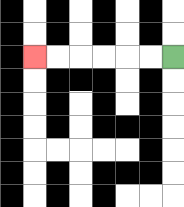{'start': '[7, 2]', 'end': '[1, 2]', 'path_directions': 'L,L,L,L,L,L', 'path_coordinates': '[[7, 2], [6, 2], [5, 2], [4, 2], [3, 2], [2, 2], [1, 2]]'}